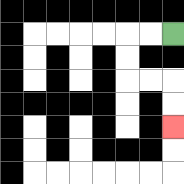{'start': '[7, 1]', 'end': '[7, 5]', 'path_directions': 'L,L,D,D,R,R,D,D', 'path_coordinates': '[[7, 1], [6, 1], [5, 1], [5, 2], [5, 3], [6, 3], [7, 3], [7, 4], [7, 5]]'}